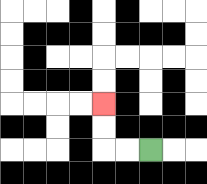{'start': '[6, 6]', 'end': '[4, 4]', 'path_directions': 'L,L,U,U', 'path_coordinates': '[[6, 6], [5, 6], [4, 6], [4, 5], [4, 4]]'}